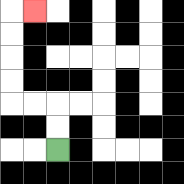{'start': '[2, 6]', 'end': '[1, 0]', 'path_directions': 'U,U,L,L,U,U,U,U,R', 'path_coordinates': '[[2, 6], [2, 5], [2, 4], [1, 4], [0, 4], [0, 3], [0, 2], [0, 1], [0, 0], [1, 0]]'}